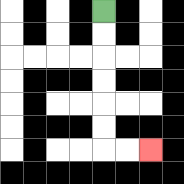{'start': '[4, 0]', 'end': '[6, 6]', 'path_directions': 'D,D,D,D,D,D,R,R', 'path_coordinates': '[[4, 0], [4, 1], [4, 2], [4, 3], [4, 4], [4, 5], [4, 6], [5, 6], [6, 6]]'}